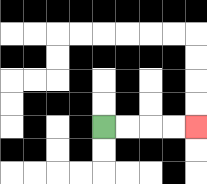{'start': '[4, 5]', 'end': '[8, 5]', 'path_directions': 'R,R,R,R', 'path_coordinates': '[[4, 5], [5, 5], [6, 5], [7, 5], [8, 5]]'}